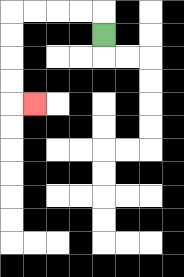{'start': '[4, 1]', 'end': '[1, 4]', 'path_directions': 'U,L,L,L,L,D,D,D,D,R', 'path_coordinates': '[[4, 1], [4, 0], [3, 0], [2, 0], [1, 0], [0, 0], [0, 1], [0, 2], [0, 3], [0, 4], [1, 4]]'}